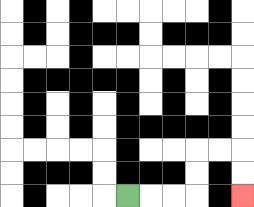{'start': '[5, 8]', 'end': '[10, 8]', 'path_directions': 'R,R,R,U,U,R,R,D,D', 'path_coordinates': '[[5, 8], [6, 8], [7, 8], [8, 8], [8, 7], [8, 6], [9, 6], [10, 6], [10, 7], [10, 8]]'}